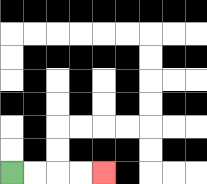{'start': '[0, 7]', 'end': '[4, 7]', 'path_directions': 'R,R,R,R', 'path_coordinates': '[[0, 7], [1, 7], [2, 7], [3, 7], [4, 7]]'}